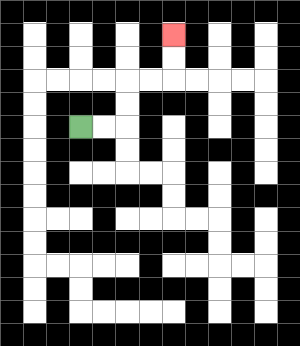{'start': '[3, 5]', 'end': '[7, 1]', 'path_directions': 'R,R,U,U,R,R,U,U', 'path_coordinates': '[[3, 5], [4, 5], [5, 5], [5, 4], [5, 3], [6, 3], [7, 3], [7, 2], [7, 1]]'}